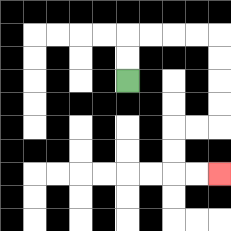{'start': '[5, 3]', 'end': '[9, 7]', 'path_directions': 'U,U,R,R,R,R,D,D,D,D,L,L,D,D,R,R', 'path_coordinates': '[[5, 3], [5, 2], [5, 1], [6, 1], [7, 1], [8, 1], [9, 1], [9, 2], [9, 3], [9, 4], [9, 5], [8, 5], [7, 5], [7, 6], [7, 7], [8, 7], [9, 7]]'}